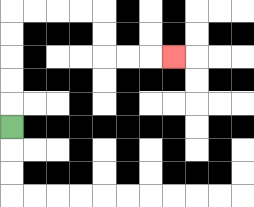{'start': '[0, 5]', 'end': '[7, 2]', 'path_directions': 'U,U,U,U,U,R,R,R,R,D,D,R,R,R', 'path_coordinates': '[[0, 5], [0, 4], [0, 3], [0, 2], [0, 1], [0, 0], [1, 0], [2, 0], [3, 0], [4, 0], [4, 1], [4, 2], [5, 2], [6, 2], [7, 2]]'}